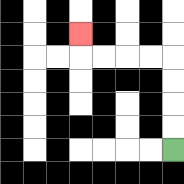{'start': '[7, 6]', 'end': '[3, 1]', 'path_directions': 'U,U,U,U,L,L,L,L,U', 'path_coordinates': '[[7, 6], [7, 5], [7, 4], [7, 3], [7, 2], [6, 2], [5, 2], [4, 2], [3, 2], [3, 1]]'}